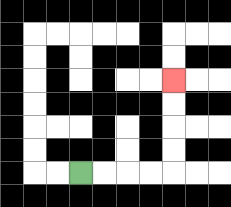{'start': '[3, 7]', 'end': '[7, 3]', 'path_directions': 'R,R,R,R,U,U,U,U', 'path_coordinates': '[[3, 7], [4, 7], [5, 7], [6, 7], [7, 7], [7, 6], [7, 5], [7, 4], [7, 3]]'}